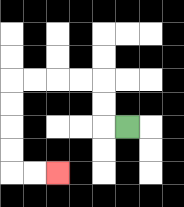{'start': '[5, 5]', 'end': '[2, 7]', 'path_directions': 'L,U,U,L,L,L,L,D,D,D,D,R,R', 'path_coordinates': '[[5, 5], [4, 5], [4, 4], [4, 3], [3, 3], [2, 3], [1, 3], [0, 3], [0, 4], [0, 5], [0, 6], [0, 7], [1, 7], [2, 7]]'}